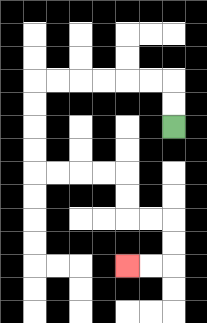{'start': '[7, 5]', 'end': '[5, 11]', 'path_directions': 'U,U,L,L,L,L,L,L,D,D,D,D,R,R,R,R,D,D,R,R,D,D,L,L', 'path_coordinates': '[[7, 5], [7, 4], [7, 3], [6, 3], [5, 3], [4, 3], [3, 3], [2, 3], [1, 3], [1, 4], [1, 5], [1, 6], [1, 7], [2, 7], [3, 7], [4, 7], [5, 7], [5, 8], [5, 9], [6, 9], [7, 9], [7, 10], [7, 11], [6, 11], [5, 11]]'}